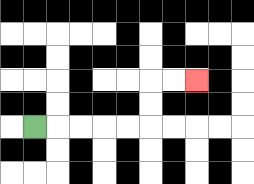{'start': '[1, 5]', 'end': '[8, 3]', 'path_directions': 'R,R,R,R,R,U,U,R,R', 'path_coordinates': '[[1, 5], [2, 5], [3, 5], [4, 5], [5, 5], [6, 5], [6, 4], [6, 3], [7, 3], [8, 3]]'}